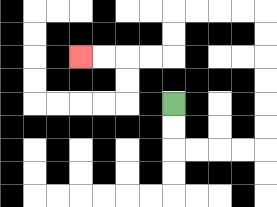{'start': '[7, 4]', 'end': '[3, 2]', 'path_directions': 'D,D,R,R,R,R,U,U,U,U,U,U,L,L,L,L,D,D,L,L,L,L', 'path_coordinates': '[[7, 4], [7, 5], [7, 6], [8, 6], [9, 6], [10, 6], [11, 6], [11, 5], [11, 4], [11, 3], [11, 2], [11, 1], [11, 0], [10, 0], [9, 0], [8, 0], [7, 0], [7, 1], [7, 2], [6, 2], [5, 2], [4, 2], [3, 2]]'}